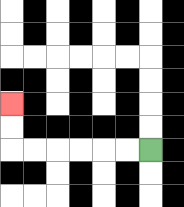{'start': '[6, 6]', 'end': '[0, 4]', 'path_directions': 'L,L,L,L,L,L,U,U', 'path_coordinates': '[[6, 6], [5, 6], [4, 6], [3, 6], [2, 6], [1, 6], [0, 6], [0, 5], [0, 4]]'}